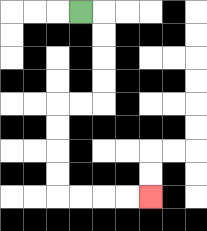{'start': '[3, 0]', 'end': '[6, 8]', 'path_directions': 'R,D,D,D,D,L,L,D,D,D,D,R,R,R,R', 'path_coordinates': '[[3, 0], [4, 0], [4, 1], [4, 2], [4, 3], [4, 4], [3, 4], [2, 4], [2, 5], [2, 6], [2, 7], [2, 8], [3, 8], [4, 8], [5, 8], [6, 8]]'}